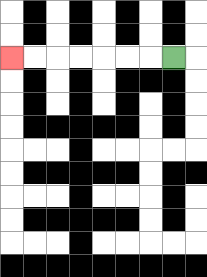{'start': '[7, 2]', 'end': '[0, 2]', 'path_directions': 'L,L,L,L,L,L,L', 'path_coordinates': '[[7, 2], [6, 2], [5, 2], [4, 2], [3, 2], [2, 2], [1, 2], [0, 2]]'}